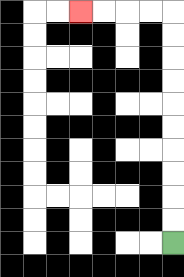{'start': '[7, 10]', 'end': '[3, 0]', 'path_directions': 'U,U,U,U,U,U,U,U,U,U,L,L,L,L', 'path_coordinates': '[[7, 10], [7, 9], [7, 8], [7, 7], [7, 6], [7, 5], [7, 4], [7, 3], [7, 2], [7, 1], [7, 0], [6, 0], [5, 0], [4, 0], [3, 0]]'}